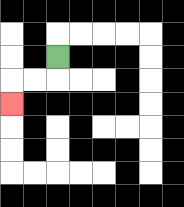{'start': '[2, 2]', 'end': '[0, 4]', 'path_directions': 'D,L,L,D', 'path_coordinates': '[[2, 2], [2, 3], [1, 3], [0, 3], [0, 4]]'}